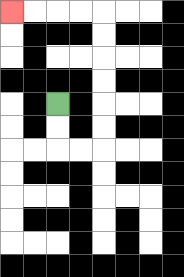{'start': '[2, 4]', 'end': '[0, 0]', 'path_directions': 'D,D,R,R,U,U,U,U,U,U,L,L,L,L', 'path_coordinates': '[[2, 4], [2, 5], [2, 6], [3, 6], [4, 6], [4, 5], [4, 4], [4, 3], [4, 2], [4, 1], [4, 0], [3, 0], [2, 0], [1, 0], [0, 0]]'}